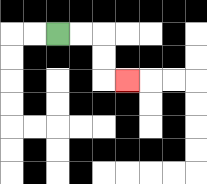{'start': '[2, 1]', 'end': '[5, 3]', 'path_directions': 'R,R,D,D,R', 'path_coordinates': '[[2, 1], [3, 1], [4, 1], [4, 2], [4, 3], [5, 3]]'}